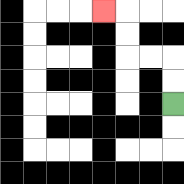{'start': '[7, 4]', 'end': '[4, 0]', 'path_directions': 'U,U,L,L,U,U,L', 'path_coordinates': '[[7, 4], [7, 3], [7, 2], [6, 2], [5, 2], [5, 1], [5, 0], [4, 0]]'}